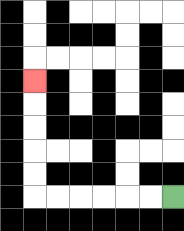{'start': '[7, 8]', 'end': '[1, 3]', 'path_directions': 'L,L,L,L,L,L,U,U,U,U,U', 'path_coordinates': '[[7, 8], [6, 8], [5, 8], [4, 8], [3, 8], [2, 8], [1, 8], [1, 7], [1, 6], [1, 5], [1, 4], [1, 3]]'}